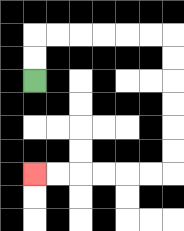{'start': '[1, 3]', 'end': '[1, 7]', 'path_directions': 'U,U,R,R,R,R,R,R,D,D,D,D,D,D,L,L,L,L,L,L', 'path_coordinates': '[[1, 3], [1, 2], [1, 1], [2, 1], [3, 1], [4, 1], [5, 1], [6, 1], [7, 1], [7, 2], [7, 3], [7, 4], [7, 5], [7, 6], [7, 7], [6, 7], [5, 7], [4, 7], [3, 7], [2, 7], [1, 7]]'}